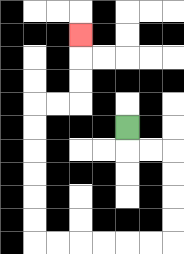{'start': '[5, 5]', 'end': '[3, 1]', 'path_directions': 'D,R,R,D,D,D,D,L,L,L,L,L,L,U,U,U,U,U,U,R,R,U,U,U', 'path_coordinates': '[[5, 5], [5, 6], [6, 6], [7, 6], [7, 7], [7, 8], [7, 9], [7, 10], [6, 10], [5, 10], [4, 10], [3, 10], [2, 10], [1, 10], [1, 9], [1, 8], [1, 7], [1, 6], [1, 5], [1, 4], [2, 4], [3, 4], [3, 3], [3, 2], [3, 1]]'}